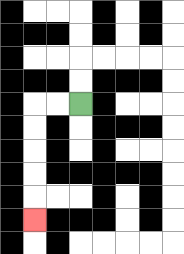{'start': '[3, 4]', 'end': '[1, 9]', 'path_directions': 'L,L,D,D,D,D,D', 'path_coordinates': '[[3, 4], [2, 4], [1, 4], [1, 5], [1, 6], [1, 7], [1, 8], [1, 9]]'}